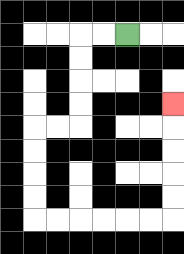{'start': '[5, 1]', 'end': '[7, 4]', 'path_directions': 'L,L,D,D,D,D,L,L,D,D,D,D,R,R,R,R,R,R,U,U,U,U,U', 'path_coordinates': '[[5, 1], [4, 1], [3, 1], [3, 2], [3, 3], [3, 4], [3, 5], [2, 5], [1, 5], [1, 6], [1, 7], [1, 8], [1, 9], [2, 9], [3, 9], [4, 9], [5, 9], [6, 9], [7, 9], [7, 8], [7, 7], [7, 6], [7, 5], [7, 4]]'}